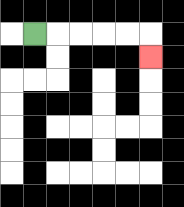{'start': '[1, 1]', 'end': '[6, 2]', 'path_directions': 'R,R,R,R,R,D', 'path_coordinates': '[[1, 1], [2, 1], [3, 1], [4, 1], [5, 1], [6, 1], [6, 2]]'}